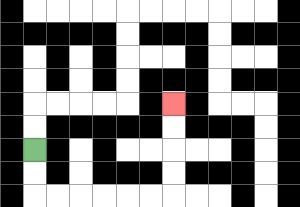{'start': '[1, 6]', 'end': '[7, 4]', 'path_directions': 'D,D,R,R,R,R,R,R,U,U,U,U', 'path_coordinates': '[[1, 6], [1, 7], [1, 8], [2, 8], [3, 8], [4, 8], [5, 8], [6, 8], [7, 8], [7, 7], [7, 6], [7, 5], [7, 4]]'}